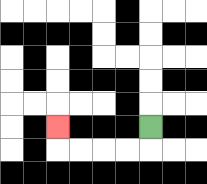{'start': '[6, 5]', 'end': '[2, 5]', 'path_directions': 'D,L,L,L,L,U', 'path_coordinates': '[[6, 5], [6, 6], [5, 6], [4, 6], [3, 6], [2, 6], [2, 5]]'}